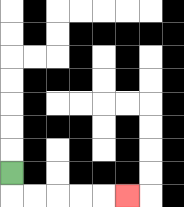{'start': '[0, 7]', 'end': '[5, 8]', 'path_directions': 'D,R,R,R,R,R', 'path_coordinates': '[[0, 7], [0, 8], [1, 8], [2, 8], [3, 8], [4, 8], [5, 8]]'}